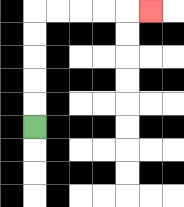{'start': '[1, 5]', 'end': '[6, 0]', 'path_directions': 'U,U,U,U,U,R,R,R,R,R', 'path_coordinates': '[[1, 5], [1, 4], [1, 3], [1, 2], [1, 1], [1, 0], [2, 0], [3, 0], [4, 0], [5, 0], [6, 0]]'}